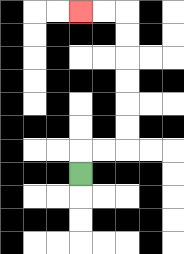{'start': '[3, 7]', 'end': '[3, 0]', 'path_directions': 'U,R,R,U,U,U,U,U,U,L,L', 'path_coordinates': '[[3, 7], [3, 6], [4, 6], [5, 6], [5, 5], [5, 4], [5, 3], [5, 2], [5, 1], [5, 0], [4, 0], [3, 0]]'}